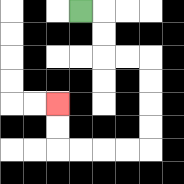{'start': '[3, 0]', 'end': '[2, 4]', 'path_directions': 'R,D,D,R,R,D,D,D,D,L,L,L,L,U,U', 'path_coordinates': '[[3, 0], [4, 0], [4, 1], [4, 2], [5, 2], [6, 2], [6, 3], [6, 4], [6, 5], [6, 6], [5, 6], [4, 6], [3, 6], [2, 6], [2, 5], [2, 4]]'}